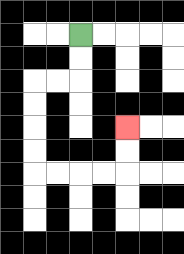{'start': '[3, 1]', 'end': '[5, 5]', 'path_directions': 'D,D,L,L,D,D,D,D,R,R,R,R,U,U', 'path_coordinates': '[[3, 1], [3, 2], [3, 3], [2, 3], [1, 3], [1, 4], [1, 5], [1, 6], [1, 7], [2, 7], [3, 7], [4, 7], [5, 7], [5, 6], [5, 5]]'}